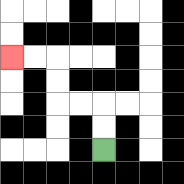{'start': '[4, 6]', 'end': '[0, 2]', 'path_directions': 'U,U,L,L,U,U,L,L', 'path_coordinates': '[[4, 6], [4, 5], [4, 4], [3, 4], [2, 4], [2, 3], [2, 2], [1, 2], [0, 2]]'}